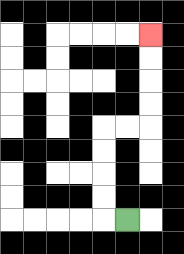{'start': '[5, 9]', 'end': '[6, 1]', 'path_directions': 'L,U,U,U,U,R,R,U,U,U,U', 'path_coordinates': '[[5, 9], [4, 9], [4, 8], [4, 7], [4, 6], [4, 5], [5, 5], [6, 5], [6, 4], [6, 3], [6, 2], [6, 1]]'}